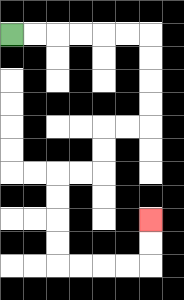{'start': '[0, 1]', 'end': '[6, 9]', 'path_directions': 'R,R,R,R,R,R,D,D,D,D,L,L,D,D,L,L,D,D,D,D,R,R,R,R,U,U', 'path_coordinates': '[[0, 1], [1, 1], [2, 1], [3, 1], [4, 1], [5, 1], [6, 1], [6, 2], [6, 3], [6, 4], [6, 5], [5, 5], [4, 5], [4, 6], [4, 7], [3, 7], [2, 7], [2, 8], [2, 9], [2, 10], [2, 11], [3, 11], [4, 11], [5, 11], [6, 11], [6, 10], [6, 9]]'}